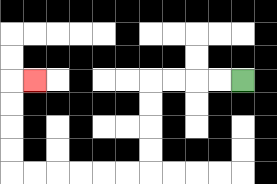{'start': '[10, 3]', 'end': '[1, 3]', 'path_directions': 'L,L,L,L,D,D,D,D,L,L,L,L,L,L,U,U,U,U,R', 'path_coordinates': '[[10, 3], [9, 3], [8, 3], [7, 3], [6, 3], [6, 4], [6, 5], [6, 6], [6, 7], [5, 7], [4, 7], [3, 7], [2, 7], [1, 7], [0, 7], [0, 6], [0, 5], [0, 4], [0, 3], [1, 3]]'}